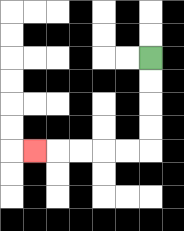{'start': '[6, 2]', 'end': '[1, 6]', 'path_directions': 'D,D,D,D,L,L,L,L,L', 'path_coordinates': '[[6, 2], [6, 3], [6, 4], [6, 5], [6, 6], [5, 6], [4, 6], [3, 6], [2, 6], [1, 6]]'}